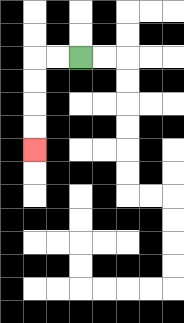{'start': '[3, 2]', 'end': '[1, 6]', 'path_directions': 'L,L,D,D,D,D', 'path_coordinates': '[[3, 2], [2, 2], [1, 2], [1, 3], [1, 4], [1, 5], [1, 6]]'}